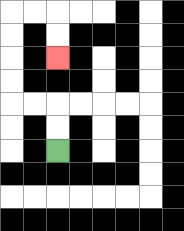{'start': '[2, 6]', 'end': '[2, 2]', 'path_directions': 'U,U,L,L,U,U,U,U,R,R,D,D', 'path_coordinates': '[[2, 6], [2, 5], [2, 4], [1, 4], [0, 4], [0, 3], [0, 2], [0, 1], [0, 0], [1, 0], [2, 0], [2, 1], [2, 2]]'}